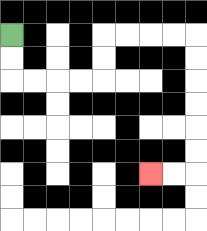{'start': '[0, 1]', 'end': '[6, 7]', 'path_directions': 'D,D,R,R,R,R,U,U,R,R,R,R,D,D,D,D,D,D,L,L', 'path_coordinates': '[[0, 1], [0, 2], [0, 3], [1, 3], [2, 3], [3, 3], [4, 3], [4, 2], [4, 1], [5, 1], [6, 1], [7, 1], [8, 1], [8, 2], [8, 3], [8, 4], [8, 5], [8, 6], [8, 7], [7, 7], [6, 7]]'}